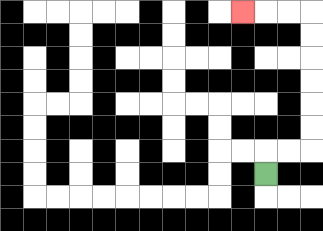{'start': '[11, 7]', 'end': '[10, 0]', 'path_directions': 'U,R,R,U,U,U,U,U,U,L,L,L', 'path_coordinates': '[[11, 7], [11, 6], [12, 6], [13, 6], [13, 5], [13, 4], [13, 3], [13, 2], [13, 1], [13, 0], [12, 0], [11, 0], [10, 0]]'}